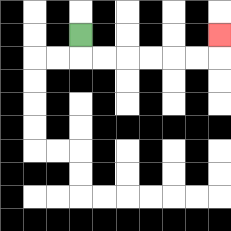{'start': '[3, 1]', 'end': '[9, 1]', 'path_directions': 'D,R,R,R,R,R,R,U', 'path_coordinates': '[[3, 1], [3, 2], [4, 2], [5, 2], [6, 2], [7, 2], [8, 2], [9, 2], [9, 1]]'}